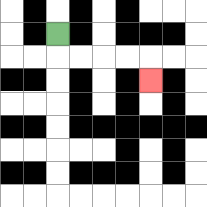{'start': '[2, 1]', 'end': '[6, 3]', 'path_directions': 'D,R,R,R,R,D', 'path_coordinates': '[[2, 1], [2, 2], [3, 2], [4, 2], [5, 2], [6, 2], [6, 3]]'}